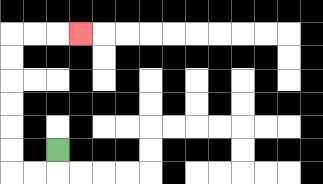{'start': '[2, 6]', 'end': '[3, 1]', 'path_directions': 'D,L,L,U,U,U,U,U,U,R,R,R', 'path_coordinates': '[[2, 6], [2, 7], [1, 7], [0, 7], [0, 6], [0, 5], [0, 4], [0, 3], [0, 2], [0, 1], [1, 1], [2, 1], [3, 1]]'}